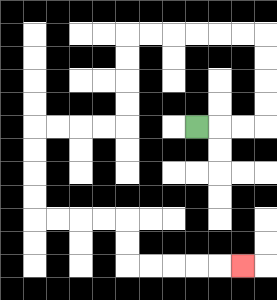{'start': '[8, 5]', 'end': '[10, 11]', 'path_directions': 'R,R,R,U,U,U,U,L,L,L,L,L,L,D,D,D,D,L,L,L,L,D,D,D,D,R,R,R,R,D,D,R,R,R,R,R', 'path_coordinates': '[[8, 5], [9, 5], [10, 5], [11, 5], [11, 4], [11, 3], [11, 2], [11, 1], [10, 1], [9, 1], [8, 1], [7, 1], [6, 1], [5, 1], [5, 2], [5, 3], [5, 4], [5, 5], [4, 5], [3, 5], [2, 5], [1, 5], [1, 6], [1, 7], [1, 8], [1, 9], [2, 9], [3, 9], [4, 9], [5, 9], [5, 10], [5, 11], [6, 11], [7, 11], [8, 11], [9, 11], [10, 11]]'}